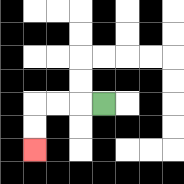{'start': '[4, 4]', 'end': '[1, 6]', 'path_directions': 'L,L,L,D,D', 'path_coordinates': '[[4, 4], [3, 4], [2, 4], [1, 4], [1, 5], [1, 6]]'}